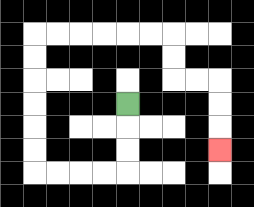{'start': '[5, 4]', 'end': '[9, 6]', 'path_directions': 'D,D,D,L,L,L,L,U,U,U,U,U,U,R,R,R,R,R,R,D,D,R,R,D,D,D', 'path_coordinates': '[[5, 4], [5, 5], [5, 6], [5, 7], [4, 7], [3, 7], [2, 7], [1, 7], [1, 6], [1, 5], [1, 4], [1, 3], [1, 2], [1, 1], [2, 1], [3, 1], [4, 1], [5, 1], [6, 1], [7, 1], [7, 2], [7, 3], [8, 3], [9, 3], [9, 4], [9, 5], [9, 6]]'}